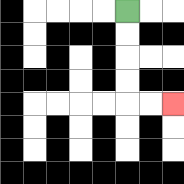{'start': '[5, 0]', 'end': '[7, 4]', 'path_directions': 'D,D,D,D,R,R', 'path_coordinates': '[[5, 0], [5, 1], [5, 2], [5, 3], [5, 4], [6, 4], [7, 4]]'}